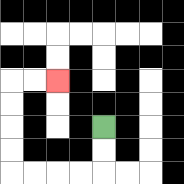{'start': '[4, 5]', 'end': '[2, 3]', 'path_directions': 'D,D,L,L,L,L,U,U,U,U,R,R', 'path_coordinates': '[[4, 5], [4, 6], [4, 7], [3, 7], [2, 7], [1, 7], [0, 7], [0, 6], [0, 5], [0, 4], [0, 3], [1, 3], [2, 3]]'}